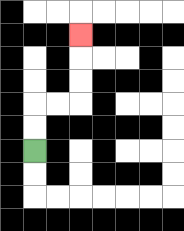{'start': '[1, 6]', 'end': '[3, 1]', 'path_directions': 'U,U,R,R,U,U,U', 'path_coordinates': '[[1, 6], [1, 5], [1, 4], [2, 4], [3, 4], [3, 3], [3, 2], [3, 1]]'}